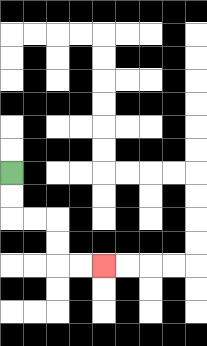{'start': '[0, 7]', 'end': '[4, 11]', 'path_directions': 'D,D,R,R,D,D,R,R', 'path_coordinates': '[[0, 7], [0, 8], [0, 9], [1, 9], [2, 9], [2, 10], [2, 11], [3, 11], [4, 11]]'}